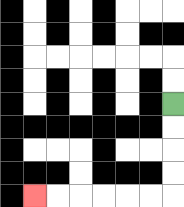{'start': '[7, 4]', 'end': '[1, 8]', 'path_directions': 'D,D,D,D,L,L,L,L,L,L', 'path_coordinates': '[[7, 4], [7, 5], [7, 6], [7, 7], [7, 8], [6, 8], [5, 8], [4, 8], [3, 8], [2, 8], [1, 8]]'}